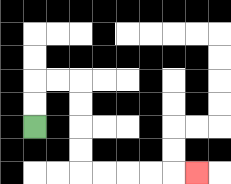{'start': '[1, 5]', 'end': '[8, 7]', 'path_directions': 'U,U,R,R,D,D,D,D,R,R,R,R,R', 'path_coordinates': '[[1, 5], [1, 4], [1, 3], [2, 3], [3, 3], [3, 4], [3, 5], [3, 6], [3, 7], [4, 7], [5, 7], [6, 7], [7, 7], [8, 7]]'}